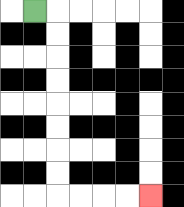{'start': '[1, 0]', 'end': '[6, 8]', 'path_directions': 'R,D,D,D,D,D,D,D,D,R,R,R,R', 'path_coordinates': '[[1, 0], [2, 0], [2, 1], [2, 2], [2, 3], [2, 4], [2, 5], [2, 6], [2, 7], [2, 8], [3, 8], [4, 8], [5, 8], [6, 8]]'}